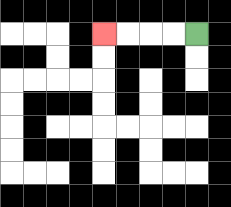{'start': '[8, 1]', 'end': '[4, 1]', 'path_directions': 'L,L,L,L', 'path_coordinates': '[[8, 1], [7, 1], [6, 1], [5, 1], [4, 1]]'}